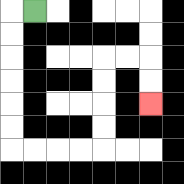{'start': '[1, 0]', 'end': '[6, 4]', 'path_directions': 'L,D,D,D,D,D,D,R,R,R,R,U,U,U,U,R,R,D,D', 'path_coordinates': '[[1, 0], [0, 0], [0, 1], [0, 2], [0, 3], [0, 4], [0, 5], [0, 6], [1, 6], [2, 6], [3, 6], [4, 6], [4, 5], [4, 4], [4, 3], [4, 2], [5, 2], [6, 2], [6, 3], [6, 4]]'}